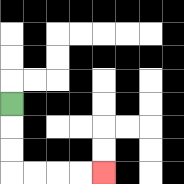{'start': '[0, 4]', 'end': '[4, 7]', 'path_directions': 'D,D,D,R,R,R,R', 'path_coordinates': '[[0, 4], [0, 5], [0, 6], [0, 7], [1, 7], [2, 7], [3, 7], [4, 7]]'}